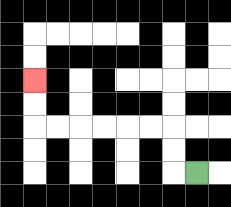{'start': '[8, 7]', 'end': '[1, 3]', 'path_directions': 'L,U,U,L,L,L,L,L,L,U,U', 'path_coordinates': '[[8, 7], [7, 7], [7, 6], [7, 5], [6, 5], [5, 5], [4, 5], [3, 5], [2, 5], [1, 5], [1, 4], [1, 3]]'}